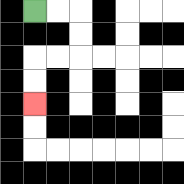{'start': '[1, 0]', 'end': '[1, 4]', 'path_directions': 'R,R,D,D,L,L,D,D', 'path_coordinates': '[[1, 0], [2, 0], [3, 0], [3, 1], [3, 2], [2, 2], [1, 2], [1, 3], [1, 4]]'}